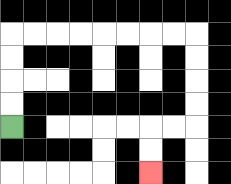{'start': '[0, 5]', 'end': '[6, 7]', 'path_directions': 'U,U,U,U,R,R,R,R,R,R,R,R,D,D,D,D,L,L,D,D', 'path_coordinates': '[[0, 5], [0, 4], [0, 3], [0, 2], [0, 1], [1, 1], [2, 1], [3, 1], [4, 1], [5, 1], [6, 1], [7, 1], [8, 1], [8, 2], [8, 3], [8, 4], [8, 5], [7, 5], [6, 5], [6, 6], [6, 7]]'}